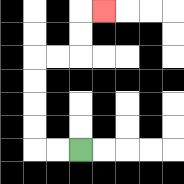{'start': '[3, 6]', 'end': '[4, 0]', 'path_directions': 'L,L,U,U,U,U,R,R,U,U,R', 'path_coordinates': '[[3, 6], [2, 6], [1, 6], [1, 5], [1, 4], [1, 3], [1, 2], [2, 2], [3, 2], [3, 1], [3, 0], [4, 0]]'}